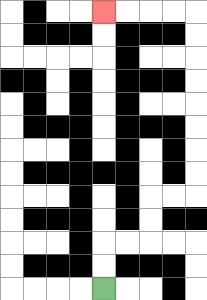{'start': '[4, 12]', 'end': '[4, 0]', 'path_directions': 'U,U,R,R,U,U,R,R,U,U,U,U,U,U,U,U,L,L,L,L', 'path_coordinates': '[[4, 12], [4, 11], [4, 10], [5, 10], [6, 10], [6, 9], [6, 8], [7, 8], [8, 8], [8, 7], [8, 6], [8, 5], [8, 4], [8, 3], [8, 2], [8, 1], [8, 0], [7, 0], [6, 0], [5, 0], [4, 0]]'}